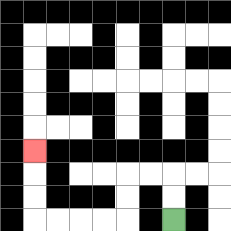{'start': '[7, 9]', 'end': '[1, 6]', 'path_directions': 'U,U,L,L,D,D,L,L,L,L,U,U,U', 'path_coordinates': '[[7, 9], [7, 8], [7, 7], [6, 7], [5, 7], [5, 8], [5, 9], [4, 9], [3, 9], [2, 9], [1, 9], [1, 8], [1, 7], [1, 6]]'}